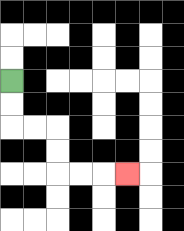{'start': '[0, 3]', 'end': '[5, 7]', 'path_directions': 'D,D,R,R,D,D,R,R,R', 'path_coordinates': '[[0, 3], [0, 4], [0, 5], [1, 5], [2, 5], [2, 6], [2, 7], [3, 7], [4, 7], [5, 7]]'}